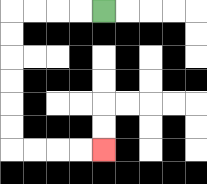{'start': '[4, 0]', 'end': '[4, 6]', 'path_directions': 'L,L,L,L,D,D,D,D,D,D,R,R,R,R', 'path_coordinates': '[[4, 0], [3, 0], [2, 0], [1, 0], [0, 0], [0, 1], [0, 2], [0, 3], [0, 4], [0, 5], [0, 6], [1, 6], [2, 6], [3, 6], [4, 6]]'}